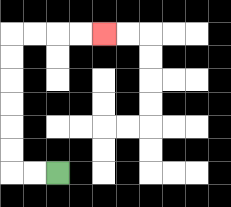{'start': '[2, 7]', 'end': '[4, 1]', 'path_directions': 'L,L,U,U,U,U,U,U,R,R,R,R', 'path_coordinates': '[[2, 7], [1, 7], [0, 7], [0, 6], [0, 5], [0, 4], [0, 3], [0, 2], [0, 1], [1, 1], [2, 1], [3, 1], [4, 1]]'}